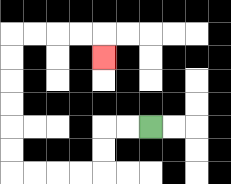{'start': '[6, 5]', 'end': '[4, 2]', 'path_directions': 'L,L,D,D,L,L,L,L,U,U,U,U,U,U,R,R,R,R,D', 'path_coordinates': '[[6, 5], [5, 5], [4, 5], [4, 6], [4, 7], [3, 7], [2, 7], [1, 7], [0, 7], [0, 6], [0, 5], [0, 4], [0, 3], [0, 2], [0, 1], [1, 1], [2, 1], [3, 1], [4, 1], [4, 2]]'}